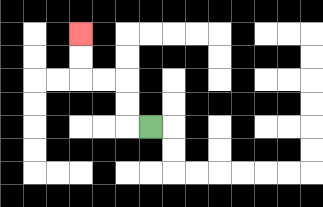{'start': '[6, 5]', 'end': '[3, 1]', 'path_directions': 'L,U,U,L,L,U,U', 'path_coordinates': '[[6, 5], [5, 5], [5, 4], [5, 3], [4, 3], [3, 3], [3, 2], [3, 1]]'}